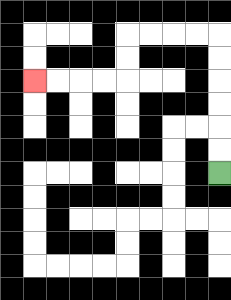{'start': '[9, 7]', 'end': '[1, 3]', 'path_directions': 'U,U,U,U,U,U,L,L,L,L,D,D,L,L,L,L', 'path_coordinates': '[[9, 7], [9, 6], [9, 5], [9, 4], [9, 3], [9, 2], [9, 1], [8, 1], [7, 1], [6, 1], [5, 1], [5, 2], [5, 3], [4, 3], [3, 3], [2, 3], [1, 3]]'}